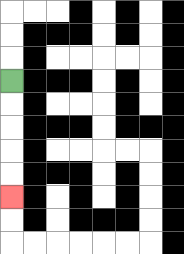{'start': '[0, 3]', 'end': '[0, 8]', 'path_directions': 'D,D,D,D,D', 'path_coordinates': '[[0, 3], [0, 4], [0, 5], [0, 6], [0, 7], [0, 8]]'}